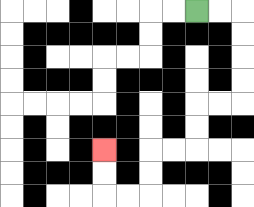{'start': '[8, 0]', 'end': '[4, 6]', 'path_directions': 'R,R,D,D,D,D,L,L,D,D,L,L,D,D,L,L,U,U', 'path_coordinates': '[[8, 0], [9, 0], [10, 0], [10, 1], [10, 2], [10, 3], [10, 4], [9, 4], [8, 4], [8, 5], [8, 6], [7, 6], [6, 6], [6, 7], [6, 8], [5, 8], [4, 8], [4, 7], [4, 6]]'}